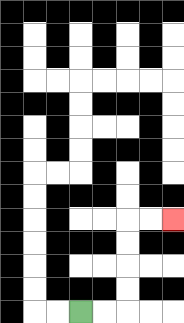{'start': '[3, 13]', 'end': '[7, 9]', 'path_directions': 'R,R,U,U,U,U,R,R', 'path_coordinates': '[[3, 13], [4, 13], [5, 13], [5, 12], [5, 11], [5, 10], [5, 9], [6, 9], [7, 9]]'}